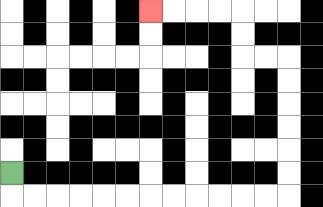{'start': '[0, 7]', 'end': '[6, 0]', 'path_directions': 'D,R,R,R,R,R,R,R,R,R,R,R,R,U,U,U,U,U,U,L,L,U,U,L,L,L,L', 'path_coordinates': '[[0, 7], [0, 8], [1, 8], [2, 8], [3, 8], [4, 8], [5, 8], [6, 8], [7, 8], [8, 8], [9, 8], [10, 8], [11, 8], [12, 8], [12, 7], [12, 6], [12, 5], [12, 4], [12, 3], [12, 2], [11, 2], [10, 2], [10, 1], [10, 0], [9, 0], [8, 0], [7, 0], [6, 0]]'}